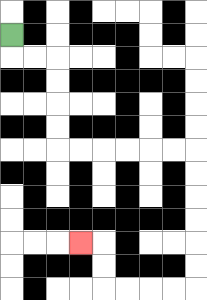{'start': '[0, 1]', 'end': '[3, 10]', 'path_directions': 'D,R,R,D,D,D,D,R,R,R,R,R,R,D,D,D,D,D,D,L,L,L,L,U,U,L', 'path_coordinates': '[[0, 1], [0, 2], [1, 2], [2, 2], [2, 3], [2, 4], [2, 5], [2, 6], [3, 6], [4, 6], [5, 6], [6, 6], [7, 6], [8, 6], [8, 7], [8, 8], [8, 9], [8, 10], [8, 11], [8, 12], [7, 12], [6, 12], [5, 12], [4, 12], [4, 11], [4, 10], [3, 10]]'}